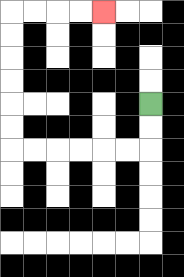{'start': '[6, 4]', 'end': '[4, 0]', 'path_directions': 'D,D,L,L,L,L,L,L,U,U,U,U,U,U,R,R,R,R', 'path_coordinates': '[[6, 4], [6, 5], [6, 6], [5, 6], [4, 6], [3, 6], [2, 6], [1, 6], [0, 6], [0, 5], [0, 4], [0, 3], [0, 2], [0, 1], [0, 0], [1, 0], [2, 0], [3, 0], [4, 0]]'}